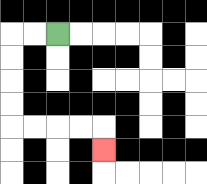{'start': '[2, 1]', 'end': '[4, 6]', 'path_directions': 'L,L,D,D,D,D,R,R,R,R,D', 'path_coordinates': '[[2, 1], [1, 1], [0, 1], [0, 2], [0, 3], [0, 4], [0, 5], [1, 5], [2, 5], [3, 5], [4, 5], [4, 6]]'}